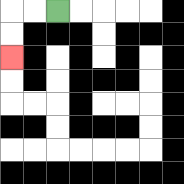{'start': '[2, 0]', 'end': '[0, 2]', 'path_directions': 'L,L,D,D', 'path_coordinates': '[[2, 0], [1, 0], [0, 0], [0, 1], [0, 2]]'}